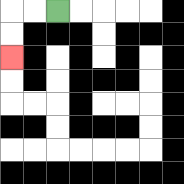{'start': '[2, 0]', 'end': '[0, 2]', 'path_directions': 'L,L,D,D', 'path_coordinates': '[[2, 0], [1, 0], [0, 0], [0, 1], [0, 2]]'}